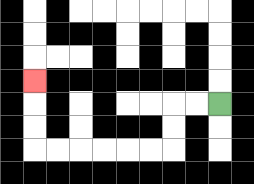{'start': '[9, 4]', 'end': '[1, 3]', 'path_directions': 'L,L,D,D,L,L,L,L,L,L,U,U,U', 'path_coordinates': '[[9, 4], [8, 4], [7, 4], [7, 5], [7, 6], [6, 6], [5, 6], [4, 6], [3, 6], [2, 6], [1, 6], [1, 5], [1, 4], [1, 3]]'}